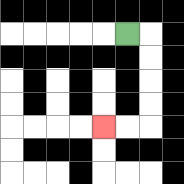{'start': '[5, 1]', 'end': '[4, 5]', 'path_directions': 'R,D,D,D,D,L,L', 'path_coordinates': '[[5, 1], [6, 1], [6, 2], [6, 3], [6, 4], [6, 5], [5, 5], [4, 5]]'}